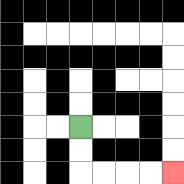{'start': '[3, 5]', 'end': '[7, 7]', 'path_directions': 'D,D,R,R,R,R', 'path_coordinates': '[[3, 5], [3, 6], [3, 7], [4, 7], [5, 7], [6, 7], [7, 7]]'}